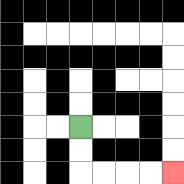{'start': '[3, 5]', 'end': '[7, 7]', 'path_directions': 'D,D,R,R,R,R', 'path_coordinates': '[[3, 5], [3, 6], [3, 7], [4, 7], [5, 7], [6, 7], [7, 7]]'}